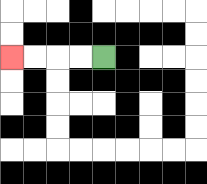{'start': '[4, 2]', 'end': '[0, 2]', 'path_directions': 'L,L,L,L', 'path_coordinates': '[[4, 2], [3, 2], [2, 2], [1, 2], [0, 2]]'}